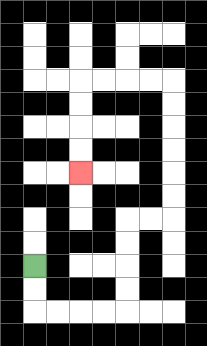{'start': '[1, 11]', 'end': '[3, 7]', 'path_directions': 'D,D,R,R,R,R,U,U,U,U,R,R,U,U,U,U,U,U,L,L,L,L,D,D,D,D', 'path_coordinates': '[[1, 11], [1, 12], [1, 13], [2, 13], [3, 13], [4, 13], [5, 13], [5, 12], [5, 11], [5, 10], [5, 9], [6, 9], [7, 9], [7, 8], [7, 7], [7, 6], [7, 5], [7, 4], [7, 3], [6, 3], [5, 3], [4, 3], [3, 3], [3, 4], [3, 5], [3, 6], [3, 7]]'}